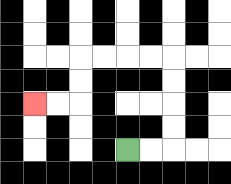{'start': '[5, 6]', 'end': '[1, 4]', 'path_directions': 'R,R,U,U,U,U,L,L,L,L,D,D,L,L', 'path_coordinates': '[[5, 6], [6, 6], [7, 6], [7, 5], [7, 4], [7, 3], [7, 2], [6, 2], [5, 2], [4, 2], [3, 2], [3, 3], [3, 4], [2, 4], [1, 4]]'}